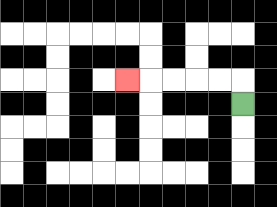{'start': '[10, 4]', 'end': '[5, 3]', 'path_directions': 'U,L,L,L,L,L', 'path_coordinates': '[[10, 4], [10, 3], [9, 3], [8, 3], [7, 3], [6, 3], [5, 3]]'}